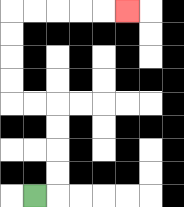{'start': '[1, 8]', 'end': '[5, 0]', 'path_directions': 'R,U,U,U,U,L,L,U,U,U,U,R,R,R,R,R', 'path_coordinates': '[[1, 8], [2, 8], [2, 7], [2, 6], [2, 5], [2, 4], [1, 4], [0, 4], [0, 3], [0, 2], [0, 1], [0, 0], [1, 0], [2, 0], [3, 0], [4, 0], [5, 0]]'}